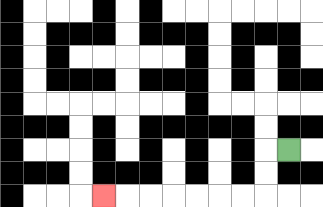{'start': '[12, 6]', 'end': '[4, 8]', 'path_directions': 'L,D,D,L,L,L,L,L,L,L', 'path_coordinates': '[[12, 6], [11, 6], [11, 7], [11, 8], [10, 8], [9, 8], [8, 8], [7, 8], [6, 8], [5, 8], [4, 8]]'}